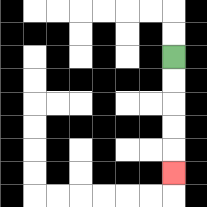{'start': '[7, 2]', 'end': '[7, 7]', 'path_directions': 'D,D,D,D,D', 'path_coordinates': '[[7, 2], [7, 3], [7, 4], [7, 5], [7, 6], [7, 7]]'}